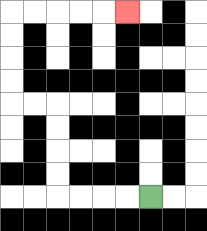{'start': '[6, 8]', 'end': '[5, 0]', 'path_directions': 'L,L,L,L,U,U,U,U,L,L,U,U,U,U,R,R,R,R,R', 'path_coordinates': '[[6, 8], [5, 8], [4, 8], [3, 8], [2, 8], [2, 7], [2, 6], [2, 5], [2, 4], [1, 4], [0, 4], [0, 3], [0, 2], [0, 1], [0, 0], [1, 0], [2, 0], [3, 0], [4, 0], [5, 0]]'}